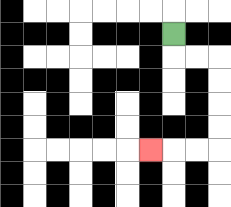{'start': '[7, 1]', 'end': '[6, 6]', 'path_directions': 'D,R,R,D,D,D,D,L,L,L', 'path_coordinates': '[[7, 1], [7, 2], [8, 2], [9, 2], [9, 3], [9, 4], [9, 5], [9, 6], [8, 6], [7, 6], [6, 6]]'}